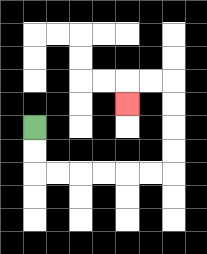{'start': '[1, 5]', 'end': '[5, 4]', 'path_directions': 'D,D,R,R,R,R,R,R,U,U,U,U,L,L,D', 'path_coordinates': '[[1, 5], [1, 6], [1, 7], [2, 7], [3, 7], [4, 7], [5, 7], [6, 7], [7, 7], [7, 6], [7, 5], [7, 4], [7, 3], [6, 3], [5, 3], [5, 4]]'}